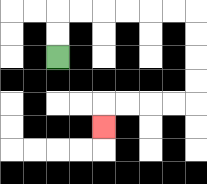{'start': '[2, 2]', 'end': '[4, 5]', 'path_directions': 'U,U,R,R,R,R,R,R,D,D,D,D,L,L,L,L,D', 'path_coordinates': '[[2, 2], [2, 1], [2, 0], [3, 0], [4, 0], [5, 0], [6, 0], [7, 0], [8, 0], [8, 1], [8, 2], [8, 3], [8, 4], [7, 4], [6, 4], [5, 4], [4, 4], [4, 5]]'}